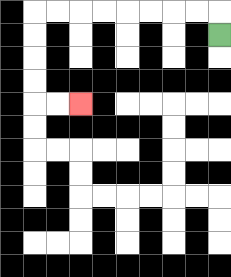{'start': '[9, 1]', 'end': '[3, 4]', 'path_directions': 'U,L,L,L,L,L,L,L,L,D,D,D,D,R,R', 'path_coordinates': '[[9, 1], [9, 0], [8, 0], [7, 0], [6, 0], [5, 0], [4, 0], [3, 0], [2, 0], [1, 0], [1, 1], [1, 2], [1, 3], [1, 4], [2, 4], [3, 4]]'}